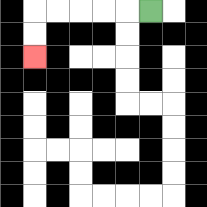{'start': '[6, 0]', 'end': '[1, 2]', 'path_directions': 'L,L,L,L,L,D,D', 'path_coordinates': '[[6, 0], [5, 0], [4, 0], [3, 0], [2, 0], [1, 0], [1, 1], [1, 2]]'}